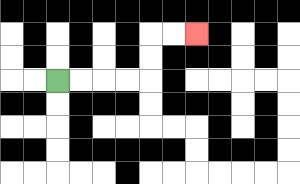{'start': '[2, 3]', 'end': '[8, 1]', 'path_directions': 'R,R,R,R,U,U,R,R', 'path_coordinates': '[[2, 3], [3, 3], [4, 3], [5, 3], [6, 3], [6, 2], [6, 1], [7, 1], [8, 1]]'}